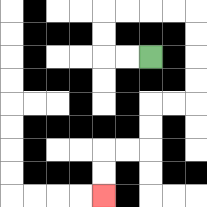{'start': '[6, 2]', 'end': '[4, 8]', 'path_directions': 'L,L,U,U,R,R,R,R,D,D,D,D,L,L,D,D,L,L,D,D', 'path_coordinates': '[[6, 2], [5, 2], [4, 2], [4, 1], [4, 0], [5, 0], [6, 0], [7, 0], [8, 0], [8, 1], [8, 2], [8, 3], [8, 4], [7, 4], [6, 4], [6, 5], [6, 6], [5, 6], [4, 6], [4, 7], [4, 8]]'}